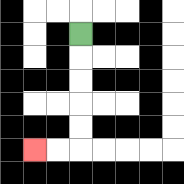{'start': '[3, 1]', 'end': '[1, 6]', 'path_directions': 'D,D,D,D,D,L,L', 'path_coordinates': '[[3, 1], [3, 2], [3, 3], [3, 4], [3, 5], [3, 6], [2, 6], [1, 6]]'}